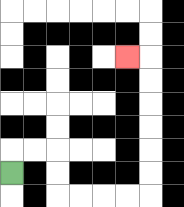{'start': '[0, 7]', 'end': '[5, 2]', 'path_directions': 'U,R,R,D,D,R,R,R,R,U,U,U,U,U,U,L', 'path_coordinates': '[[0, 7], [0, 6], [1, 6], [2, 6], [2, 7], [2, 8], [3, 8], [4, 8], [5, 8], [6, 8], [6, 7], [6, 6], [6, 5], [6, 4], [6, 3], [6, 2], [5, 2]]'}